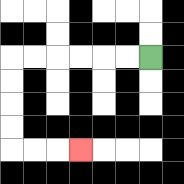{'start': '[6, 2]', 'end': '[3, 6]', 'path_directions': 'L,L,L,L,L,L,D,D,D,D,R,R,R', 'path_coordinates': '[[6, 2], [5, 2], [4, 2], [3, 2], [2, 2], [1, 2], [0, 2], [0, 3], [0, 4], [0, 5], [0, 6], [1, 6], [2, 6], [3, 6]]'}